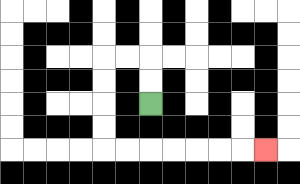{'start': '[6, 4]', 'end': '[11, 6]', 'path_directions': 'U,U,L,L,D,D,D,D,R,R,R,R,R,R,R', 'path_coordinates': '[[6, 4], [6, 3], [6, 2], [5, 2], [4, 2], [4, 3], [4, 4], [4, 5], [4, 6], [5, 6], [6, 6], [7, 6], [8, 6], [9, 6], [10, 6], [11, 6]]'}